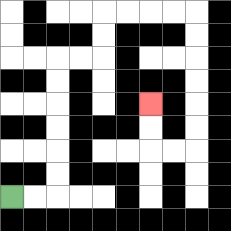{'start': '[0, 8]', 'end': '[6, 4]', 'path_directions': 'R,R,U,U,U,U,U,U,R,R,U,U,R,R,R,R,D,D,D,D,D,D,L,L,U,U', 'path_coordinates': '[[0, 8], [1, 8], [2, 8], [2, 7], [2, 6], [2, 5], [2, 4], [2, 3], [2, 2], [3, 2], [4, 2], [4, 1], [4, 0], [5, 0], [6, 0], [7, 0], [8, 0], [8, 1], [8, 2], [8, 3], [8, 4], [8, 5], [8, 6], [7, 6], [6, 6], [6, 5], [6, 4]]'}